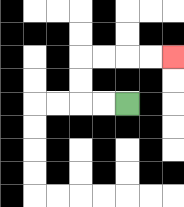{'start': '[5, 4]', 'end': '[7, 2]', 'path_directions': 'L,L,U,U,R,R,R,R', 'path_coordinates': '[[5, 4], [4, 4], [3, 4], [3, 3], [3, 2], [4, 2], [5, 2], [6, 2], [7, 2]]'}